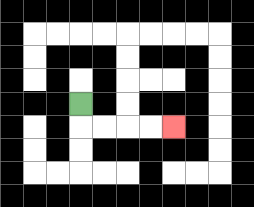{'start': '[3, 4]', 'end': '[7, 5]', 'path_directions': 'D,R,R,R,R', 'path_coordinates': '[[3, 4], [3, 5], [4, 5], [5, 5], [6, 5], [7, 5]]'}